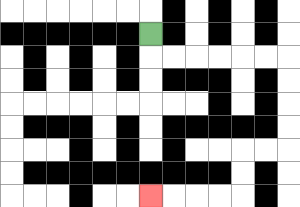{'start': '[6, 1]', 'end': '[6, 8]', 'path_directions': 'D,R,R,R,R,R,R,D,D,D,D,L,L,D,D,L,L,L,L', 'path_coordinates': '[[6, 1], [6, 2], [7, 2], [8, 2], [9, 2], [10, 2], [11, 2], [12, 2], [12, 3], [12, 4], [12, 5], [12, 6], [11, 6], [10, 6], [10, 7], [10, 8], [9, 8], [8, 8], [7, 8], [6, 8]]'}